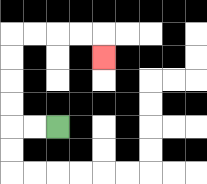{'start': '[2, 5]', 'end': '[4, 2]', 'path_directions': 'L,L,U,U,U,U,R,R,R,R,D', 'path_coordinates': '[[2, 5], [1, 5], [0, 5], [0, 4], [0, 3], [0, 2], [0, 1], [1, 1], [2, 1], [3, 1], [4, 1], [4, 2]]'}